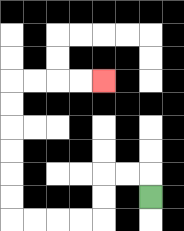{'start': '[6, 8]', 'end': '[4, 3]', 'path_directions': 'U,L,L,D,D,L,L,L,L,U,U,U,U,U,U,R,R,R,R', 'path_coordinates': '[[6, 8], [6, 7], [5, 7], [4, 7], [4, 8], [4, 9], [3, 9], [2, 9], [1, 9], [0, 9], [0, 8], [0, 7], [0, 6], [0, 5], [0, 4], [0, 3], [1, 3], [2, 3], [3, 3], [4, 3]]'}